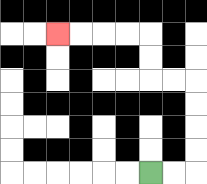{'start': '[6, 7]', 'end': '[2, 1]', 'path_directions': 'R,R,U,U,U,U,L,L,U,U,L,L,L,L', 'path_coordinates': '[[6, 7], [7, 7], [8, 7], [8, 6], [8, 5], [8, 4], [8, 3], [7, 3], [6, 3], [6, 2], [6, 1], [5, 1], [4, 1], [3, 1], [2, 1]]'}